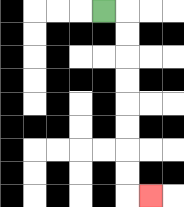{'start': '[4, 0]', 'end': '[6, 8]', 'path_directions': 'R,D,D,D,D,D,D,D,D,R', 'path_coordinates': '[[4, 0], [5, 0], [5, 1], [5, 2], [5, 3], [5, 4], [5, 5], [5, 6], [5, 7], [5, 8], [6, 8]]'}